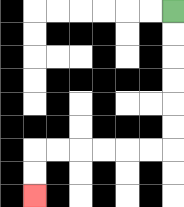{'start': '[7, 0]', 'end': '[1, 8]', 'path_directions': 'D,D,D,D,D,D,L,L,L,L,L,L,D,D', 'path_coordinates': '[[7, 0], [7, 1], [7, 2], [7, 3], [7, 4], [7, 5], [7, 6], [6, 6], [5, 6], [4, 6], [3, 6], [2, 6], [1, 6], [1, 7], [1, 8]]'}